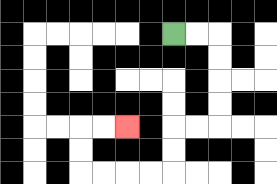{'start': '[7, 1]', 'end': '[5, 5]', 'path_directions': 'R,R,D,D,D,D,L,L,D,D,L,L,L,L,U,U,R,R', 'path_coordinates': '[[7, 1], [8, 1], [9, 1], [9, 2], [9, 3], [9, 4], [9, 5], [8, 5], [7, 5], [7, 6], [7, 7], [6, 7], [5, 7], [4, 7], [3, 7], [3, 6], [3, 5], [4, 5], [5, 5]]'}